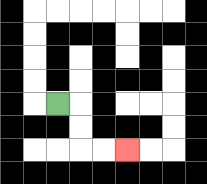{'start': '[2, 4]', 'end': '[5, 6]', 'path_directions': 'R,D,D,R,R', 'path_coordinates': '[[2, 4], [3, 4], [3, 5], [3, 6], [4, 6], [5, 6]]'}